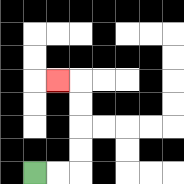{'start': '[1, 7]', 'end': '[2, 3]', 'path_directions': 'R,R,U,U,U,U,L', 'path_coordinates': '[[1, 7], [2, 7], [3, 7], [3, 6], [3, 5], [3, 4], [3, 3], [2, 3]]'}